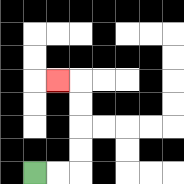{'start': '[1, 7]', 'end': '[2, 3]', 'path_directions': 'R,R,U,U,U,U,L', 'path_coordinates': '[[1, 7], [2, 7], [3, 7], [3, 6], [3, 5], [3, 4], [3, 3], [2, 3]]'}